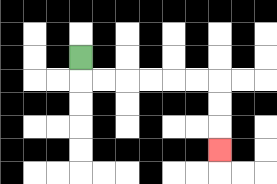{'start': '[3, 2]', 'end': '[9, 6]', 'path_directions': 'D,R,R,R,R,R,R,D,D,D', 'path_coordinates': '[[3, 2], [3, 3], [4, 3], [5, 3], [6, 3], [7, 3], [8, 3], [9, 3], [9, 4], [9, 5], [9, 6]]'}